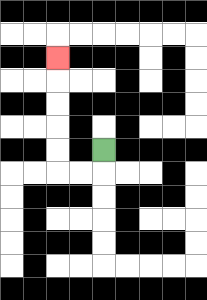{'start': '[4, 6]', 'end': '[2, 2]', 'path_directions': 'D,L,L,U,U,U,U,U', 'path_coordinates': '[[4, 6], [4, 7], [3, 7], [2, 7], [2, 6], [2, 5], [2, 4], [2, 3], [2, 2]]'}